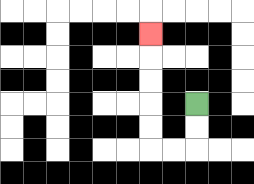{'start': '[8, 4]', 'end': '[6, 1]', 'path_directions': 'D,D,L,L,U,U,U,U,U', 'path_coordinates': '[[8, 4], [8, 5], [8, 6], [7, 6], [6, 6], [6, 5], [6, 4], [6, 3], [6, 2], [6, 1]]'}